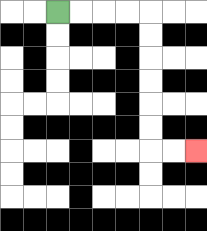{'start': '[2, 0]', 'end': '[8, 6]', 'path_directions': 'R,R,R,R,D,D,D,D,D,D,R,R', 'path_coordinates': '[[2, 0], [3, 0], [4, 0], [5, 0], [6, 0], [6, 1], [6, 2], [6, 3], [6, 4], [6, 5], [6, 6], [7, 6], [8, 6]]'}